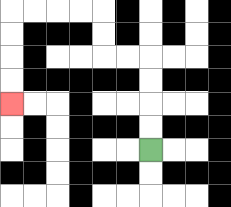{'start': '[6, 6]', 'end': '[0, 4]', 'path_directions': 'U,U,U,U,L,L,U,U,L,L,L,L,D,D,D,D', 'path_coordinates': '[[6, 6], [6, 5], [6, 4], [6, 3], [6, 2], [5, 2], [4, 2], [4, 1], [4, 0], [3, 0], [2, 0], [1, 0], [0, 0], [0, 1], [0, 2], [0, 3], [0, 4]]'}